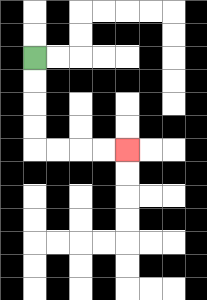{'start': '[1, 2]', 'end': '[5, 6]', 'path_directions': 'D,D,D,D,R,R,R,R', 'path_coordinates': '[[1, 2], [1, 3], [1, 4], [1, 5], [1, 6], [2, 6], [3, 6], [4, 6], [5, 6]]'}